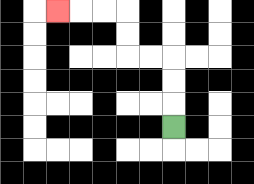{'start': '[7, 5]', 'end': '[2, 0]', 'path_directions': 'U,U,U,L,L,U,U,L,L,L', 'path_coordinates': '[[7, 5], [7, 4], [7, 3], [7, 2], [6, 2], [5, 2], [5, 1], [5, 0], [4, 0], [3, 0], [2, 0]]'}